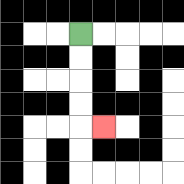{'start': '[3, 1]', 'end': '[4, 5]', 'path_directions': 'D,D,D,D,R', 'path_coordinates': '[[3, 1], [3, 2], [3, 3], [3, 4], [3, 5], [4, 5]]'}